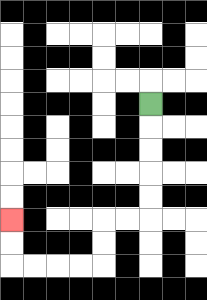{'start': '[6, 4]', 'end': '[0, 9]', 'path_directions': 'D,D,D,D,D,L,L,D,D,L,L,L,L,U,U', 'path_coordinates': '[[6, 4], [6, 5], [6, 6], [6, 7], [6, 8], [6, 9], [5, 9], [4, 9], [4, 10], [4, 11], [3, 11], [2, 11], [1, 11], [0, 11], [0, 10], [0, 9]]'}